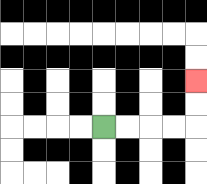{'start': '[4, 5]', 'end': '[8, 3]', 'path_directions': 'R,R,R,R,U,U', 'path_coordinates': '[[4, 5], [5, 5], [6, 5], [7, 5], [8, 5], [8, 4], [8, 3]]'}